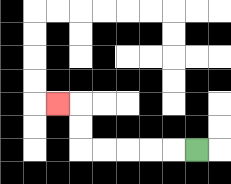{'start': '[8, 6]', 'end': '[2, 4]', 'path_directions': 'L,L,L,L,L,U,U,L', 'path_coordinates': '[[8, 6], [7, 6], [6, 6], [5, 6], [4, 6], [3, 6], [3, 5], [3, 4], [2, 4]]'}